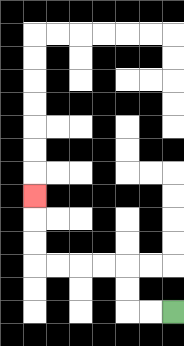{'start': '[7, 13]', 'end': '[1, 8]', 'path_directions': 'L,L,U,U,L,L,L,L,U,U,U', 'path_coordinates': '[[7, 13], [6, 13], [5, 13], [5, 12], [5, 11], [4, 11], [3, 11], [2, 11], [1, 11], [1, 10], [1, 9], [1, 8]]'}